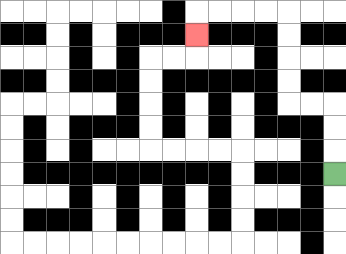{'start': '[14, 7]', 'end': '[8, 1]', 'path_directions': 'U,U,U,L,L,U,U,U,U,L,L,L,L,D', 'path_coordinates': '[[14, 7], [14, 6], [14, 5], [14, 4], [13, 4], [12, 4], [12, 3], [12, 2], [12, 1], [12, 0], [11, 0], [10, 0], [9, 0], [8, 0], [8, 1]]'}